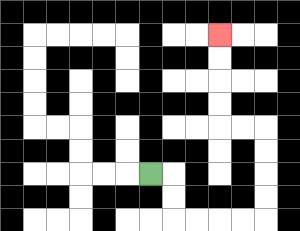{'start': '[6, 7]', 'end': '[9, 1]', 'path_directions': 'R,D,D,R,R,R,R,U,U,U,U,L,L,U,U,U,U', 'path_coordinates': '[[6, 7], [7, 7], [7, 8], [7, 9], [8, 9], [9, 9], [10, 9], [11, 9], [11, 8], [11, 7], [11, 6], [11, 5], [10, 5], [9, 5], [9, 4], [9, 3], [9, 2], [9, 1]]'}